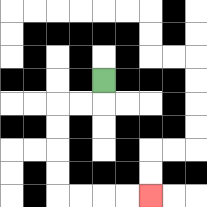{'start': '[4, 3]', 'end': '[6, 8]', 'path_directions': 'D,L,L,D,D,D,D,R,R,R,R', 'path_coordinates': '[[4, 3], [4, 4], [3, 4], [2, 4], [2, 5], [2, 6], [2, 7], [2, 8], [3, 8], [4, 8], [5, 8], [6, 8]]'}